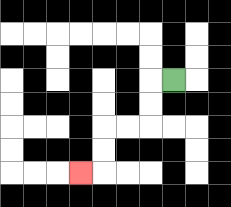{'start': '[7, 3]', 'end': '[3, 7]', 'path_directions': 'L,D,D,L,L,D,D,L', 'path_coordinates': '[[7, 3], [6, 3], [6, 4], [6, 5], [5, 5], [4, 5], [4, 6], [4, 7], [3, 7]]'}